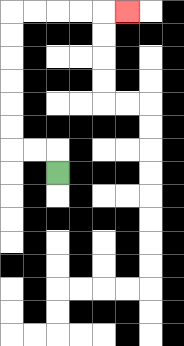{'start': '[2, 7]', 'end': '[5, 0]', 'path_directions': 'U,L,L,U,U,U,U,U,U,R,R,R,R,R', 'path_coordinates': '[[2, 7], [2, 6], [1, 6], [0, 6], [0, 5], [0, 4], [0, 3], [0, 2], [0, 1], [0, 0], [1, 0], [2, 0], [3, 0], [4, 0], [5, 0]]'}